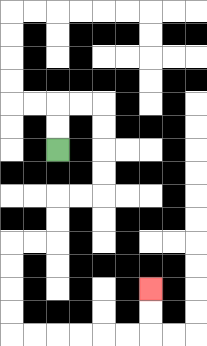{'start': '[2, 6]', 'end': '[6, 12]', 'path_directions': 'U,U,R,R,D,D,D,D,L,L,D,D,L,L,D,D,D,D,R,R,R,R,R,R,U,U', 'path_coordinates': '[[2, 6], [2, 5], [2, 4], [3, 4], [4, 4], [4, 5], [4, 6], [4, 7], [4, 8], [3, 8], [2, 8], [2, 9], [2, 10], [1, 10], [0, 10], [0, 11], [0, 12], [0, 13], [0, 14], [1, 14], [2, 14], [3, 14], [4, 14], [5, 14], [6, 14], [6, 13], [6, 12]]'}